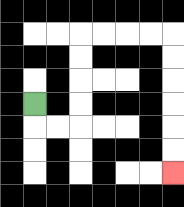{'start': '[1, 4]', 'end': '[7, 7]', 'path_directions': 'D,R,R,U,U,U,U,R,R,R,R,D,D,D,D,D,D', 'path_coordinates': '[[1, 4], [1, 5], [2, 5], [3, 5], [3, 4], [3, 3], [3, 2], [3, 1], [4, 1], [5, 1], [6, 1], [7, 1], [7, 2], [7, 3], [7, 4], [7, 5], [7, 6], [7, 7]]'}